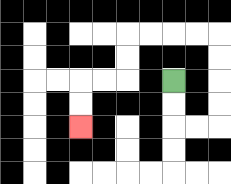{'start': '[7, 3]', 'end': '[3, 5]', 'path_directions': 'D,D,R,R,U,U,U,U,L,L,L,L,D,D,L,L,D,D', 'path_coordinates': '[[7, 3], [7, 4], [7, 5], [8, 5], [9, 5], [9, 4], [9, 3], [9, 2], [9, 1], [8, 1], [7, 1], [6, 1], [5, 1], [5, 2], [5, 3], [4, 3], [3, 3], [3, 4], [3, 5]]'}